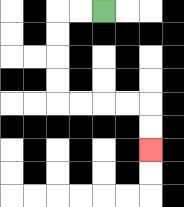{'start': '[4, 0]', 'end': '[6, 6]', 'path_directions': 'L,L,D,D,D,D,R,R,R,R,D,D', 'path_coordinates': '[[4, 0], [3, 0], [2, 0], [2, 1], [2, 2], [2, 3], [2, 4], [3, 4], [4, 4], [5, 4], [6, 4], [6, 5], [6, 6]]'}